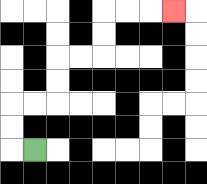{'start': '[1, 6]', 'end': '[7, 0]', 'path_directions': 'L,U,U,R,R,U,U,R,R,U,U,R,R,R', 'path_coordinates': '[[1, 6], [0, 6], [0, 5], [0, 4], [1, 4], [2, 4], [2, 3], [2, 2], [3, 2], [4, 2], [4, 1], [4, 0], [5, 0], [6, 0], [7, 0]]'}